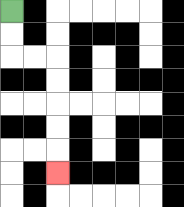{'start': '[0, 0]', 'end': '[2, 7]', 'path_directions': 'D,D,R,R,D,D,D,D,D', 'path_coordinates': '[[0, 0], [0, 1], [0, 2], [1, 2], [2, 2], [2, 3], [2, 4], [2, 5], [2, 6], [2, 7]]'}